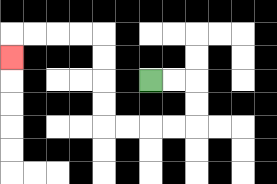{'start': '[6, 3]', 'end': '[0, 2]', 'path_directions': 'R,R,D,D,L,L,L,L,U,U,U,U,L,L,L,L,D', 'path_coordinates': '[[6, 3], [7, 3], [8, 3], [8, 4], [8, 5], [7, 5], [6, 5], [5, 5], [4, 5], [4, 4], [4, 3], [4, 2], [4, 1], [3, 1], [2, 1], [1, 1], [0, 1], [0, 2]]'}